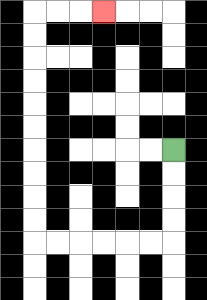{'start': '[7, 6]', 'end': '[4, 0]', 'path_directions': 'D,D,D,D,L,L,L,L,L,L,U,U,U,U,U,U,U,U,U,U,R,R,R', 'path_coordinates': '[[7, 6], [7, 7], [7, 8], [7, 9], [7, 10], [6, 10], [5, 10], [4, 10], [3, 10], [2, 10], [1, 10], [1, 9], [1, 8], [1, 7], [1, 6], [1, 5], [1, 4], [1, 3], [1, 2], [1, 1], [1, 0], [2, 0], [3, 0], [4, 0]]'}